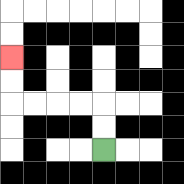{'start': '[4, 6]', 'end': '[0, 2]', 'path_directions': 'U,U,L,L,L,L,U,U', 'path_coordinates': '[[4, 6], [4, 5], [4, 4], [3, 4], [2, 4], [1, 4], [0, 4], [0, 3], [0, 2]]'}